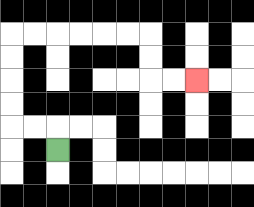{'start': '[2, 6]', 'end': '[8, 3]', 'path_directions': 'U,L,L,U,U,U,U,R,R,R,R,R,R,D,D,R,R', 'path_coordinates': '[[2, 6], [2, 5], [1, 5], [0, 5], [0, 4], [0, 3], [0, 2], [0, 1], [1, 1], [2, 1], [3, 1], [4, 1], [5, 1], [6, 1], [6, 2], [6, 3], [7, 3], [8, 3]]'}